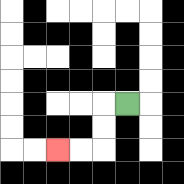{'start': '[5, 4]', 'end': '[2, 6]', 'path_directions': 'L,D,D,L,L', 'path_coordinates': '[[5, 4], [4, 4], [4, 5], [4, 6], [3, 6], [2, 6]]'}